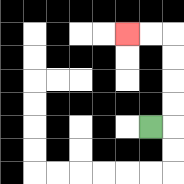{'start': '[6, 5]', 'end': '[5, 1]', 'path_directions': 'R,U,U,U,U,L,L', 'path_coordinates': '[[6, 5], [7, 5], [7, 4], [7, 3], [7, 2], [7, 1], [6, 1], [5, 1]]'}